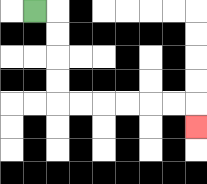{'start': '[1, 0]', 'end': '[8, 5]', 'path_directions': 'R,D,D,D,D,R,R,R,R,R,R,D', 'path_coordinates': '[[1, 0], [2, 0], [2, 1], [2, 2], [2, 3], [2, 4], [3, 4], [4, 4], [5, 4], [6, 4], [7, 4], [8, 4], [8, 5]]'}